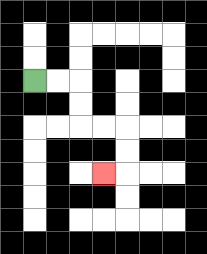{'start': '[1, 3]', 'end': '[4, 7]', 'path_directions': 'R,R,D,D,R,R,D,D,L', 'path_coordinates': '[[1, 3], [2, 3], [3, 3], [3, 4], [3, 5], [4, 5], [5, 5], [5, 6], [5, 7], [4, 7]]'}